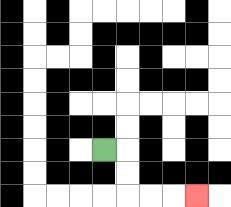{'start': '[4, 6]', 'end': '[8, 8]', 'path_directions': 'R,D,D,R,R,R', 'path_coordinates': '[[4, 6], [5, 6], [5, 7], [5, 8], [6, 8], [7, 8], [8, 8]]'}